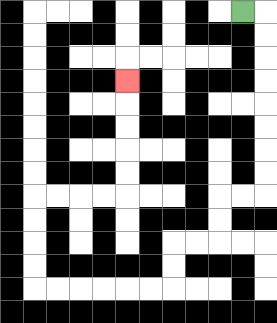{'start': '[10, 0]', 'end': '[5, 3]', 'path_directions': 'R,D,D,D,D,D,D,D,D,L,L,D,D,L,L,D,D,L,L,L,L,L,L,U,U,U,U,R,R,R,R,U,U,U,U,U', 'path_coordinates': '[[10, 0], [11, 0], [11, 1], [11, 2], [11, 3], [11, 4], [11, 5], [11, 6], [11, 7], [11, 8], [10, 8], [9, 8], [9, 9], [9, 10], [8, 10], [7, 10], [7, 11], [7, 12], [6, 12], [5, 12], [4, 12], [3, 12], [2, 12], [1, 12], [1, 11], [1, 10], [1, 9], [1, 8], [2, 8], [3, 8], [4, 8], [5, 8], [5, 7], [5, 6], [5, 5], [5, 4], [5, 3]]'}